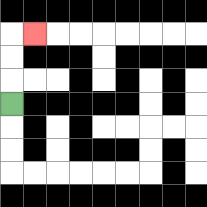{'start': '[0, 4]', 'end': '[1, 1]', 'path_directions': 'U,U,U,R', 'path_coordinates': '[[0, 4], [0, 3], [0, 2], [0, 1], [1, 1]]'}